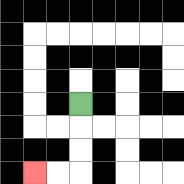{'start': '[3, 4]', 'end': '[1, 7]', 'path_directions': 'D,D,D,L,L', 'path_coordinates': '[[3, 4], [3, 5], [3, 6], [3, 7], [2, 7], [1, 7]]'}